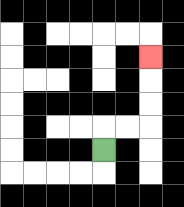{'start': '[4, 6]', 'end': '[6, 2]', 'path_directions': 'U,R,R,U,U,U', 'path_coordinates': '[[4, 6], [4, 5], [5, 5], [6, 5], [6, 4], [6, 3], [6, 2]]'}